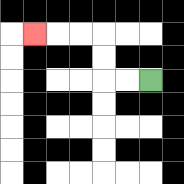{'start': '[6, 3]', 'end': '[1, 1]', 'path_directions': 'L,L,U,U,L,L,L', 'path_coordinates': '[[6, 3], [5, 3], [4, 3], [4, 2], [4, 1], [3, 1], [2, 1], [1, 1]]'}